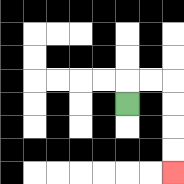{'start': '[5, 4]', 'end': '[7, 7]', 'path_directions': 'U,R,R,D,D,D,D', 'path_coordinates': '[[5, 4], [5, 3], [6, 3], [7, 3], [7, 4], [7, 5], [7, 6], [7, 7]]'}